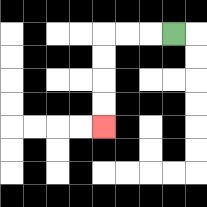{'start': '[7, 1]', 'end': '[4, 5]', 'path_directions': 'L,L,L,D,D,D,D', 'path_coordinates': '[[7, 1], [6, 1], [5, 1], [4, 1], [4, 2], [4, 3], [4, 4], [4, 5]]'}